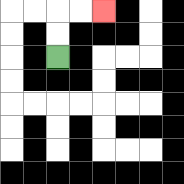{'start': '[2, 2]', 'end': '[4, 0]', 'path_directions': 'U,U,R,R', 'path_coordinates': '[[2, 2], [2, 1], [2, 0], [3, 0], [4, 0]]'}